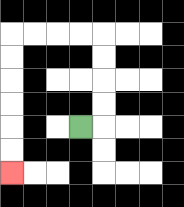{'start': '[3, 5]', 'end': '[0, 7]', 'path_directions': 'R,U,U,U,U,L,L,L,L,D,D,D,D,D,D', 'path_coordinates': '[[3, 5], [4, 5], [4, 4], [4, 3], [4, 2], [4, 1], [3, 1], [2, 1], [1, 1], [0, 1], [0, 2], [0, 3], [0, 4], [0, 5], [0, 6], [0, 7]]'}